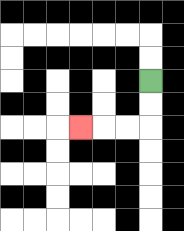{'start': '[6, 3]', 'end': '[3, 5]', 'path_directions': 'D,D,L,L,L', 'path_coordinates': '[[6, 3], [6, 4], [6, 5], [5, 5], [4, 5], [3, 5]]'}